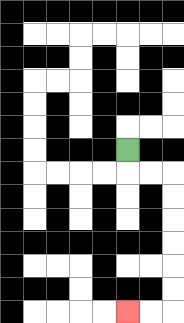{'start': '[5, 6]', 'end': '[5, 13]', 'path_directions': 'D,R,R,D,D,D,D,D,D,L,L', 'path_coordinates': '[[5, 6], [5, 7], [6, 7], [7, 7], [7, 8], [7, 9], [7, 10], [7, 11], [7, 12], [7, 13], [6, 13], [5, 13]]'}